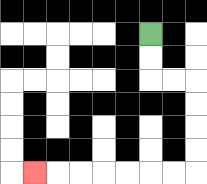{'start': '[6, 1]', 'end': '[1, 7]', 'path_directions': 'D,D,R,R,D,D,D,D,L,L,L,L,L,L,L', 'path_coordinates': '[[6, 1], [6, 2], [6, 3], [7, 3], [8, 3], [8, 4], [8, 5], [8, 6], [8, 7], [7, 7], [6, 7], [5, 7], [4, 7], [3, 7], [2, 7], [1, 7]]'}